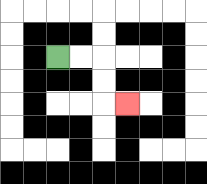{'start': '[2, 2]', 'end': '[5, 4]', 'path_directions': 'R,R,D,D,R', 'path_coordinates': '[[2, 2], [3, 2], [4, 2], [4, 3], [4, 4], [5, 4]]'}